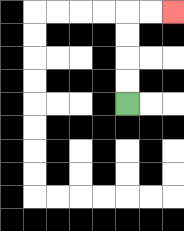{'start': '[5, 4]', 'end': '[7, 0]', 'path_directions': 'U,U,U,U,R,R', 'path_coordinates': '[[5, 4], [5, 3], [5, 2], [5, 1], [5, 0], [6, 0], [7, 0]]'}